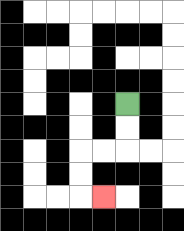{'start': '[5, 4]', 'end': '[4, 8]', 'path_directions': 'D,D,L,L,D,D,R', 'path_coordinates': '[[5, 4], [5, 5], [5, 6], [4, 6], [3, 6], [3, 7], [3, 8], [4, 8]]'}